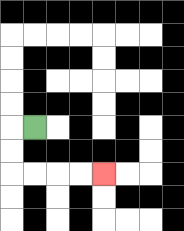{'start': '[1, 5]', 'end': '[4, 7]', 'path_directions': 'L,D,D,R,R,R,R', 'path_coordinates': '[[1, 5], [0, 5], [0, 6], [0, 7], [1, 7], [2, 7], [3, 7], [4, 7]]'}